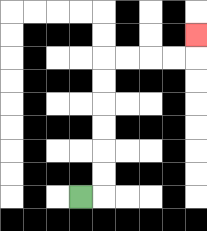{'start': '[3, 8]', 'end': '[8, 1]', 'path_directions': 'R,U,U,U,U,U,U,R,R,R,R,U', 'path_coordinates': '[[3, 8], [4, 8], [4, 7], [4, 6], [4, 5], [4, 4], [4, 3], [4, 2], [5, 2], [6, 2], [7, 2], [8, 2], [8, 1]]'}